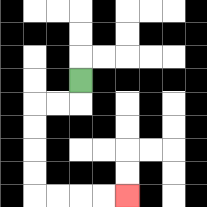{'start': '[3, 3]', 'end': '[5, 8]', 'path_directions': 'D,L,L,D,D,D,D,R,R,R,R', 'path_coordinates': '[[3, 3], [3, 4], [2, 4], [1, 4], [1, 5], [1, 6], [1, 7], [1, 8], [2, 8], [3, 8], [4, 8], [5, 8]]'}